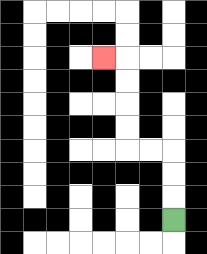{'start': '[7, 9]', 'end': '[4, 2]', 'path_directions': 'U,U,U,L,L,U,U,U,U,L', 'path_coordinates': '[[7, 9], [7, 8], [7, 7], [7, 6], [6, 6], [5, 6], [5, 5], [5, 4], [5, 3], [5, 2], [4, 2]]'}